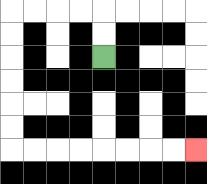{'start': '[4, 2]', 'end': '[8, 6]', 'path_directions': 'U,U,L,L,L,L,D,D,D,D,D,D,R,R,R,R,R,R,R,R', 'path_coordinates': '[[4, 2], [4, 1], [4, 0], [3, 0], [2, 0], [1, 0], [0, 0], [0, 1], [0, 2], [0, 3], [0, 4], [0, 5], [0, 6], [1, 6], [2, 6], [3, 6], [4, 6], [5, 6], [6, 6], [7, 6], [8, 6]]'}